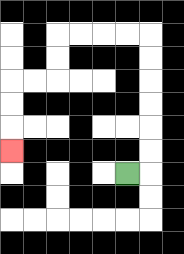{'start': '[5, 7]', 'end': '[0, 6]', 'path_directions': 'R,U,U,U,U,U,U,L,L,L,L,D,D,L,L,D,D,D', 'path_coordinates': '[[5, 7], [6, 7], [6, 6], [6, 5], [6, 4], [6, 3], [6, 2], [6, 1], [5, 1], [4, 1], [3, 1], [2, 1], [2, 2], [2, 3], [1, 3], [0, 3], [0, 4], [0, 5], [0, 6]]'}